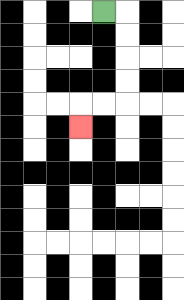{'start': '[4, 0]', 'end': '[3, 5]', 'path_directions': 'R,D,D,D,D,L,L,D', 'path_coordinates': '[[4, 0], [5, 0], [5, 1], [5, 2], [5, 3], [5, 4], [4, 4], [3, 4], [3, 5]]'}